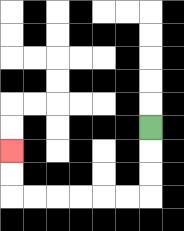{'start': '[6, 5]', 'end': '[0, 6]', 'path_directions': 'D,D,D,L,L,L,L,L,L,U,U', 'path_coordinates': '[[6, 5], [6, 6], [6, 7], [6, 8], [5, 8], [4, 8], [3, 8], [2, 8], [1, 8], [0, 8], [0, 7], [0, 6]]'}